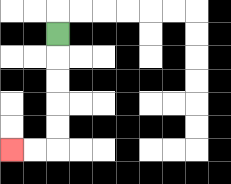{'start': '[2, 1]', 'end': '[0, 6]', 'path_directions': 'D,D,D,D,D,L,L', 'path_coordinates': '[[2, 1], [2, 2], [2, 3], [2, 4], [2, 5], [2, 6], [1, 6], [0, 6]]'}